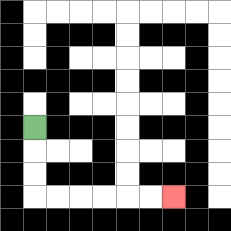{'start': '[1, 5]', 'end': '[7, 8]', 'path_directions': 'D,D,D,R,R,R,R,R,R', 'path_coordinates': '[[1, 5], [1, 6], [1, 7], [1, 8], [2, 8], [3, 8], [4, 8], [5, 8], [6, 8], [7, 8]]'}